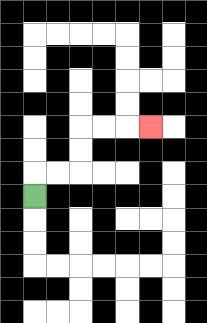{'start': '[1, 8]', 'end': '[6, 5]', 'path_directions': 'U,R,R,U,U,R,R,R', 'path_coordinates': '[[1, 8], [1, 7], [2, 7], [3, 7], [3, 6], [3, 5], [4, 5], [5, 5], [6, 5]]'}